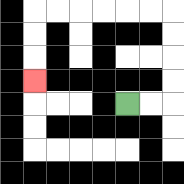{'start': '[5, 4]', 'end': '[1, 3]', 'path_directions': 'R,R,U,U,U,U,L,L,L,L,L,L,D,D,D', 'path_coordinates': '[[5, 4], [6, 4], [7, 4], [7, 3], [7, 2], [7, 1], [7, 0], [6, 0], [5, 0], [4, 0], [3, 0], [2, 0], [1, 0], [1, 1], [1, 2], [1, 3]]'}